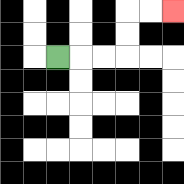{'start': '[2, 2]', 'end': '[7, 0]', 'path_directions': 'R,R,R,U,U,R,R', 'path_coordinates': '[[2, 2], [3, 2], [4, 2], [5, 2], [5, 1], [5, 0], [6, 0], [7, 0]]'}